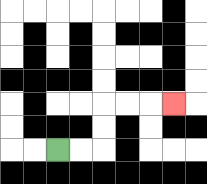{'start': '[2, 6]', 'end': '[7, 4]', 'path_directions': 'R,R,U,U,R,R,R', 'path_coordinates': '[[2, 6], [3, 6], [4, 6], [4, 5], [4, 4], [5, 4], [6, 4], [7, 4]]'}